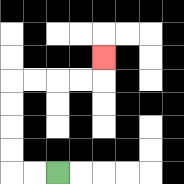{'start': '[2, 7]', 'end': '[4, 2]', 'path_directions': 'L,L,U,U,U,U,R,R,R,R,U', 'path_coordinates': '[[2, 7], [1, 7], [0, 7], [0, 6], [0, 5], [0, 4], [0, 3], [1, 3], [2, 3], [3, 3], [4, 3], [4, 2]]'}